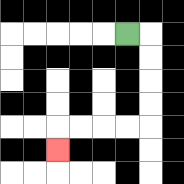{'start': '[5, 1]', 'end': '[2, 6]', 'path_directions': 'R,D,D,D,D,L,L,L,L,D', 'path_coordinates': '[[5, 1], [6, 1], [6, 2], [6, 3], [6, 4], [6, 5], [5, 5], [4, 5], [3, 5], [2, 5], [2, 6]]'}